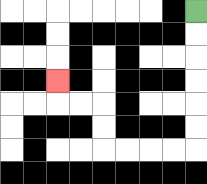{'start': '[8, 0]', 'end': '[2, 3]', 'path_directions': 'D,D,D,D,D,D,L,L,L,L,U,U,L,L,U', 'path_coordinates': '[[8, 0], [8, 1], [8, 2], [8, 3], [8, 4], [8, 5], [8, 6], [7, 6], [6, 6], [5, 6], [4, 6], [4, 5], [4, 4], [3, 4], [2, 4], [2, 3]]'}